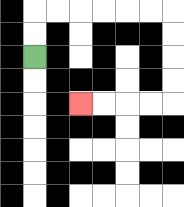{'start': '[1, 2]', 'end': '[3, 4]', 'path_directions': 'U,U,R,R,R,R,R,R,D,D,D,D,L,L,L,L', 'path_coordinates': '[[1, 2], [1, 1], [1, 0], [2, 0], [3, 0], [4, 0], [5, 0], [6, 0], [7, 0], [7, 1], [7, 2], [7, 3], [7, 4], [6, 4], [5, 4], [4, 4], [3, 4]]'}